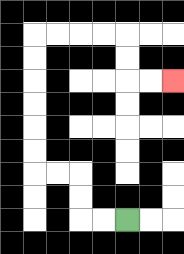{'start': '[5, 9]', 'end': '[7, 3]', 'path_directions': 'L,L,U,U,L,L,U,U,U,U,U,U,R,R,R,R,D,D,R,R', 'path_coordinates': '[[5, 9], [4, 9], [3, 9], [3, 8], [3, 7], [2, 7], [1, 7], [1, 6], [1, 5], [1, 4], [1, 3], [1, 2], [1, 1], [2, 1], [3, 1], [4, 1], [5, 1], [5, 2], [5, 3], [6, 3], [7, 3]]'}